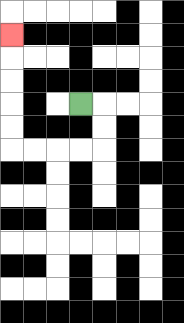{'start': '[3, 4]', 'end': '[0, 1]', 'path_directions': 'R,D,D,L,L,L,L,U,U,U,U,U', 'path_coordinates': '[[3, 4], [4, 4], [4, 5], [4, 6], [3, 6], [2, 6], [1, 6], [0, 6], [0, 5], [0, 4], [0, 3], [0, 2], [0, 1]]'}